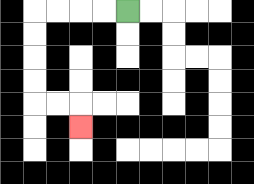{'start': '[5, 0]', 'end': '[3, 5]', 'path_directions': 'L,L,L,L,D,D,D,D,R,R,D', 'path_coordinates': '[[5, 0], [4, 0], [3, 0], [2, 0], [1, 0], [1, 1], [1, 2], [1, 3], [1, 4], [2, 4], [3, 4], [3, 5]]'}